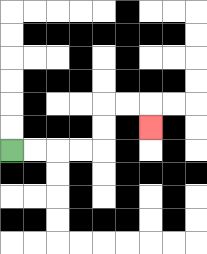{'start': '[0, 6]', 'end': '[6, 5]', 'path_directions': 'R,R,R,R,U,U,R,R,D', 'path_coordinates': '[[0, 6], [1, 6], [2, 6], [3, 6], [4, 6], [4, 5], [4, 4], [5, 4], [6, 4], [6, 5]]'}